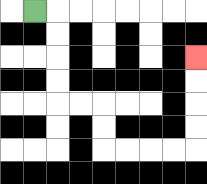{'start': '[1, 0]', 'end': '[8, 2]', 'path_directions': 'R,D,D,D,D,R,R,D,D,R,R,R,R,U,U,U,U', 'path_coordinates': '[[1, 0], [2, 0], [2, 1], [2, 2], [2, 3], [2, 4], [3, 4], [4, 4], [4, 5], [4, 6], [5, 6], [6, 6], [7, 6], [8, 6], [8, 5], [8, 4], [8, 3], [8, 2]]'}